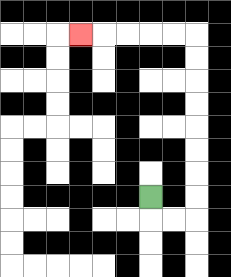{'start': '[6, 8]', 'end': '[3, 1]', 'path_directions': 'D,R,R,U,U,U,U,U,U,U,U,L,L,L,L,L', 'path_coordinates': '[[6, 8], [6, 9], [7, 9], [8, 9], [8, 8], [8, 7], [8, 6], [8, 5], [8, 4], [8, 3], [8, 2], [8, 1], [7, 1], [6, 1], [5, 1], [4, 1], [3, 1]]'}